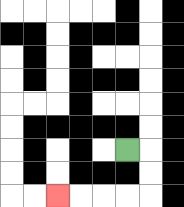{'start': '[5, 6]', 'end': '[2, 8]', 'path_directions': 'R,D,D,L,L,L,L', 'path_coordinates': '[[5, 6], [6, 6], [6, 7], [6, 8], [5, 8], [4, 8], [3, 8], [2, 8]]'}